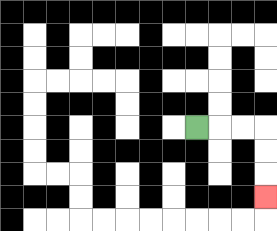{'start': '[8, 5]', 'end': '[11, 8]', 'path_directions': 'R,R,R,D,D,D', 'path_coordinates': '[[8, 5], [9, 5], [10, 5], [11, 5], [11, 6], [11, 7], [11, 8]]'}